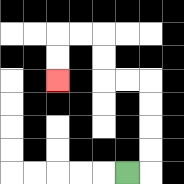{'start': '[5, 7]', 'end': '[2, 3]', 'path_directions': 'R,U,U,U,U,L,L,U,U,L,L,D,D', 'path_coordinates': '[[5, 7], [6, 7], [6, 6], [6, 5], [6, 4], [6, 3], [5, 3], [4, 3], [4, 2], [4, 1], [3, 1], [2, 1], [2, 2], [2, 3]]'}